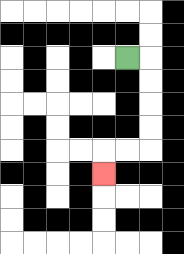{'start': '[5, 2]', 'end': '[4, 7]', 'path_directions': 'R,D,D,D,D,L,L,D', 'path_coordinates': '[[5, 2], [6, 2], [6, 3], [6, 4], [6, 5], [6, 6], [5, 6], [4, 6], [4, 7]]'}